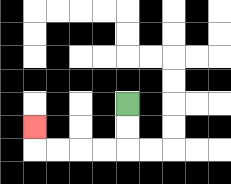{'start': '[5, 4]', 'end': '[1, 5]', 'path_directions': 'D,D,L,L,L,L,U', 'path_coordinates': '[[5, 4], [5, 5], [5, 6], [4, 6], [3, 6], [2, 6], [1, 6], [1, 5]]'}